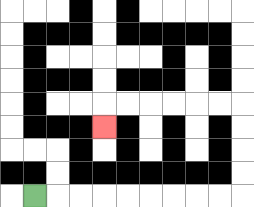{'start': '[1, 8]', 'end': '[4, 5]', 'path_directions': 'R,R,R,R,R,R,R,R,R,U,U,U,U,L,L,L,L,L,L,D', 'path_coordinates': '[[1, 8], [2, 8], [3, 8], [4, 8], [5, 8], [6, 8], [7, 8], [8, 8], [9, 8], [10, 8], [10, 7], [10, 6], [10, 5], [10, 4], [9, 4], [8, 4], [7, 4], [6, 4], [5, 4], [4, 4], [4, 5]]'}